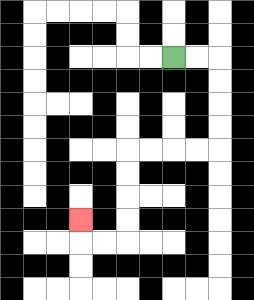{'start': '[7, 2]', 'end': '[3, 9]', 'path_directions': 'R,R,D,D,D,D,L,L,L,L,D,D,D,D,L,L,U', 'path_coordinates': '[[7, 2], [8, 2], [9, 2], [9, 3], [9, 4], [9, 5], [9, 6], [8, 6], [7, 6], [6, 6], [5, 6], [5, 7], [5, 8], [5, 9], [5, 10], [4, 10], [3, 10], [3, 9]]'}